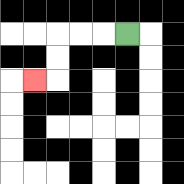{'start': '[5, 1]', 'end': '[1, 3]', 'path_directions': 'L,L,L,D,D,L', 'path_coordinates': '[[5, 1], [4, 1], [3, 1], [2, 1], [2, 2], [2, 3], [1, 3]]'}